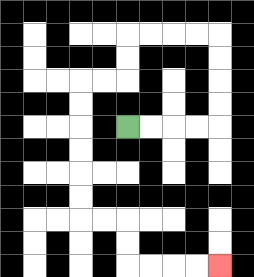{'start': '[5, 5]', 'end': '[9, 11]', 'path_directions': 'R,R,R,R,U,U,U,U,L,L,L,L,D,D,L,L,D,D,D,D,D,D,R,R,D,D,R,R,R,R', 'path_coordinates': '[[5, 5], [6, 5], [7, 5], [8, 5], [9, 5], [9, 4], [9, 3], [9, 2], [9, 1], [8, 1], [7, 1], [6, 1], [5, 1], [5, 2], [5, 3], [4, 3], [3, 3], [3, 4], [3, 5], [3, 6], [3, 7], [3, 8], [3, 9], [4, 9], [5, 9], [5, 10], [5, 11], [6, 11], [7, 11], [8, 11], [9, 11]]'}